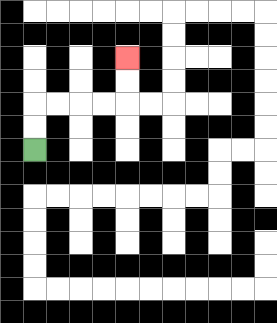{'start': '[1, 6]', 'end': '[5, 2]', 'path_directions': 'U,U,R,R,R,R,U,U', 'path_coordinates': '[[1, 6], [1, 5], [1, 4], [2, 4], [3, 4], [4, 4], [5, 4], [5, 3], [5, 2]]'}